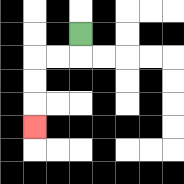{'start': '[3, 1]', 'end': '[1, 5]', 'path_directions': 'D,L,L,D,D,D', 'path_coordinates': '[[3, 1], [3, 2], [2, 2], [1, 2], [1, 3], [1, 4], [1, 5]]'}